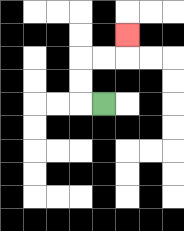{'start': '[4, 4]', 'end': '[5, 1]', 'path_directions': 'L,U,U,R,R,U', 'path_coordinates': '[[4, 4], [3, 4], [3, 3], [3, 2], [4, 2], [5, 2], [5, 1]]'}